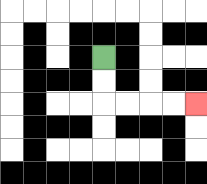{'start': '[4, 2]', 'end': '[8, 4]', 'path_directions': 'D,D,R,R,R,R', 'path_coordinates': '[[4, 2], [4, 3], [4, 4], [5, 4], [6, 4], [7, 4], [8, 4]]'}